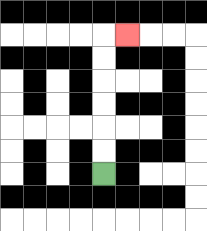{'start': '[4, 7]', 'end': '[5, 1]', 'path_directions': 'U,U,U,U,U,U,R', 'path_coordinates': '[[4, 7], [4, 6], [4, 5], [4, 4], [4, 3], [4, 2], [4, 1], [5, 1]]'}